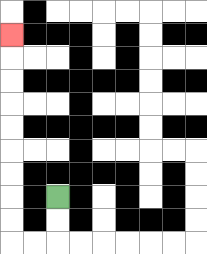{'start': '[2, 8]', 'end': '[0, 1]', 'path_directions': 'D,D,L,L,U,U,U,U,U,U,U,U,U', 'path_coordinates': '[[2, 8], [2, 9], [2, 10], [1, 10], [0, 10], [0, 9], [0, 8], [0, 7], [0, 6], [0, 5], [0, 4], [0, 3], [0, 2], [0, 1]]'}